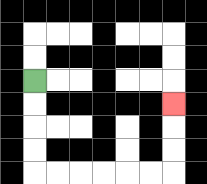{'start': '[1, 3]', 'end': '[7, 4]', 'path_directions': 'D,D,D,D,R,R,R,R,R,R,U,U,U', 'path_coordinates': '[[1, 3], [1, 4], [1, 5], [1, 6], [1, 7], [2, 7], [3, 7], [4, 7], [5, 7], [6, 7], [7, 7], [7, 6], [7, 5], [7, 4]]'}